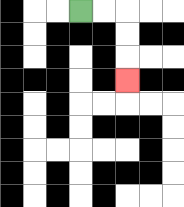{'start': '[3, 0]', 'end': '[5, 3]', 'path_directions': 'R,R,D,D,D', 'path_coordinates': '[[3, 0], [4, 0], [5, 0], [5, 1], [5, 2], [5, 3]]'}